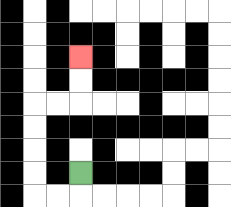{'start': '[3, 7]', 'end': '[3, 2]', 'path_directions': 'D,L,L,U,U,U,U,R,R,U,U', 'path_coordinates': '[[3, 7], [3, 8], [2, 8], [1, 8], [1, 7], [1, 6], [1, 5], [1, 4], [2, 4], [3, 4], [3, 3], [3, 2]]'}